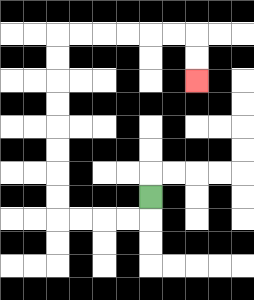{'start': '[6, 8]', 'end': '[8, 3]', 'path_directions': 'D,L,L,L,L,U,U,U,U,U,U,U,U,R,R,R,R,R,R,D,D', 'path_coordinates': '[[6, 8], [6, 9], [5, 9], [4, 9], [3, 9], [2, 9], [2, 8], [2, 7], [2, 6], [2, 5], [2, 4], [2, 3], [2, 2], [2, 1], [3, 1], [4, 1], [5, 1], [6, 1], [7, 1], [8, 1], [8, 2], [8, 3]]'}